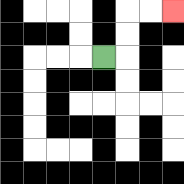{'start': '[4, 2]', 'end': '[7, 0]', 'path_directions': 'R,U,U,R,R', 'path_coordinates': '[[4, 2], [5, 2], [5, 1], [5, 0], [6, 0], [7, 0]]'}